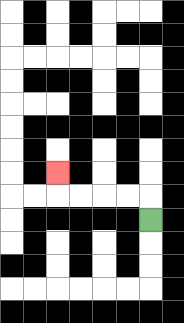{'start': '[6, 9]', 'end': '[2, 7]', 'path_directions': 'U,L,L,L,L,U', 'path_coordinates': '[[6, 9], [6, 8], [5, 8], [4, 8], [3, 8], [2, 8], [2, 7]]'}